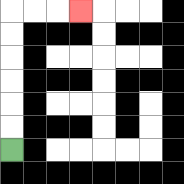{'start': '[0, 6]', 'end': '[3, 0]', 'path_directions': 'U,U,U,U,U,U,R,R,R', 'path_coordinates': '[[0, 6], [0, 5], [0, 4], [0, 3], [0, 2], [0, 1], [0, 0], [1, 0], [2, 0], [3, 0]]'}